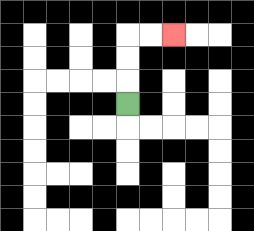{'start': '[5, 4]', 'end': '[7, 1]', 'path_directions': 'U,U,U,R,R', 'path_coordinates': '[[5, 4], [5, 3], [5, 2], [5, 1], [6, 1], [7, 1]]'}